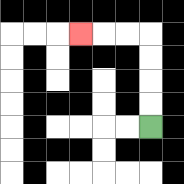{'start': '[6, 5]', 'end': '[3, 1]', 'path_directions': 'U,U,U,U,L,L,L', 'path_coordinates': '[[6, 5], [6, 4], [6, 3], [6, 2], [6, 1], [5, 1], [4, 1], [3, 1]]'}